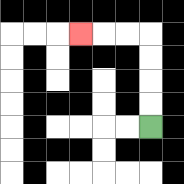{'start': '[6, 5]', 'end': '[3, 1]', 'path_directions': 'U,U,U,U,L,L,L', 'path_coordinates': '[[6, 5], [6, 4], [6, 3], [6, 2], [6, 1], [5, 1], [4, 1], [3, 1]]'}